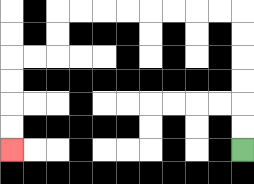{'start': '[10, 6]', 'end': '[0, 6]', 'path_directions': 'U,U,U,U,U,U,L,L,L,L,L,L,L,L,D,D,L,L,D,D,D,D', 'path_coordinates': '[[10, 6], [10, 5], [10, 4], [10, 3], [10, 2], [10, 1], [10, 0], [9, 0], [8, 0], [7, 0], [6, 0], [5, 0], [4, 0], [3, 0], [2, 0], [2, 1], [2, 2], [1, 2], [0, 2], [0, 3], [0, 4], [0, 5], [0, 6]]'}